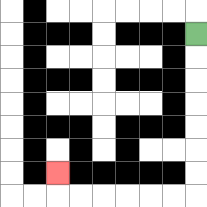{'start': '[8, 1]', 'end': '[2, 7]', 'path_directions': 'D,D,D,D,D,D,D,L,L,L,L,L,L,U', 'path_coordinates': '[[8, 1], [8, 2], [8, 3], [8, 4], [8, 5], [8, 6], [8, 7], [8, 8], [7, 8], [6, 8], [5, 8], [4, 8], [3, 8], [2, 8], [2, 7]]'}